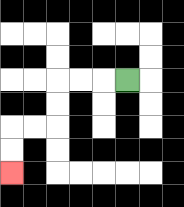{'start': '[5, 3]', 'end': '[0, 7]', 'path_directions': 'L,L,L,D,D,L,L,D,D', 'path_coordinates': '[[5, 3], [4, 3], [3, 3], [2, 3], [2, 4], [2, 5], [1, 5], [0, 5], [0, 6], [0, 7]]'}